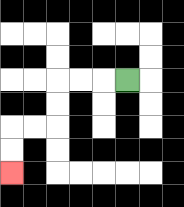{'start': '[5, 3]', 'end': '[0, 7]', 'path_directions': 'L,L,L,D,D,L,L,D,D', 'path_coordinates': '[[5, 3], [4, 3], [3, 3], [2, 3], [2, 4], [2, 5], [1, 5], [0, 5], [0, 6], [0, 7]]'}